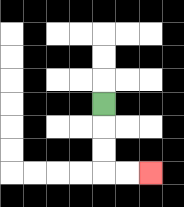{'start': '[4, 4]', 'end': '[6, 7]', 'path_directions': 'D,D,D,R,R', 'path_coordinates': '[[4, 4], [4, 5], [4, 6], [4, 7], [5, 7], [6, 7]]'}